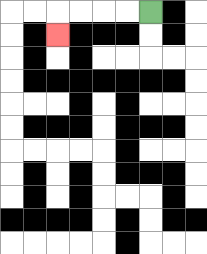{'start': '[6, 0]', 'end': '[2, 1]', 'path_directions': 'L,L,L,L,D', 'path_coordinates': '[[6, 0], [5, 0], [4, 0], [3, 0], [2, 0], [2, 1]]'}